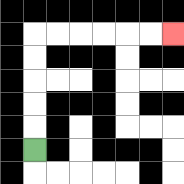{'start': '[1, 6]', 'end': '[7, 1]', 'path_directions': 'U,U,U,U,U,R,R,R,R,R,R', 'path_coordinates': '[[1, 6], [1, 5], [1, 4], [1, 3], [1, 2], [1, 1], [2, 1], [3, 1], [4, 1], [5, 1], [6, 1], [7, 1]]'}